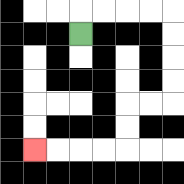{'start': '[3, 1]', 'end': '[1, 6]', 'path_directions': 'U,R,R,R,R,D,D,D,D,L,L,D,D,L,L,L,L', 'path_coordinates': '[[3, 1], [3, 0], [4, 0], [5, 0], [6, 0], [7, 0], [7, 1], [7, 2], [7, 3], [7, 4], [6, 4], [5, 4], [5, 5], [5, 6], [4, 6], [3, 6], [2, 6], [1, 6]]'}